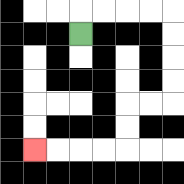{'start': '[3, 1]', 'end': '[1, 6]', 'path_directions': 'U,R,R,R,R,D,D,D,D,L,L,D,D,L,L,L,L', 'path_coordinates': '[[3, 1], [3, 0], [4, 0], [5, 0], [6, 0], [7, 0], [7, 1], [7, 2], [7, 3], [7, 4], [6, 4], [5, 4], [5, 5], [5, 6], [4, 6], [3, 6], [2, 6], [1, 6]]'}